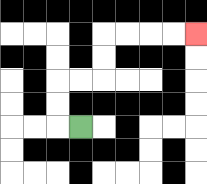{'start': '[3, 5]', 'end': '[8, 1]', 'path_directions': 'L,U,U,R,R,U,U,R,R,R,R', 'path_coordinates': '[[3, 5], [2, 5], [2, 4], [2, 3], [3, 3], [4, 3], [4, 2], [4, 1], [5, 1], [6, 1], [7, 1], [8, 1]]'}